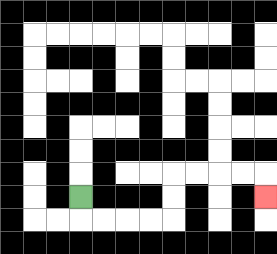{'start': '[3, 8]', 'end': '[11, 8]', 'path_directions': 'D,R,R,R,R,U,U,R,R,R,R,D', 'path_coordinates': '[[3, 8], [3, 9], [4, 9], [5, 9], [6, 9], [7, 9], [7, 8], [7, 7], [8, 7], [9, 7], [10, 7], [11, 7], [11, 8]]'}